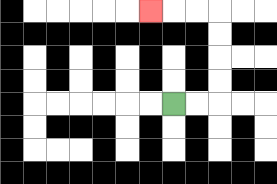{'start': '[7, 4]', 'end': '[6, 0]', 'path_directions': 'R,R,U,U,U,U,L,L,L', 'path_coordinates': '[[7, 4], [8, 4], [9, 4], [9, 3], [9, 2], [9, 1], [9, 0], [8, 0], [7, 0], [6, 0]]'}